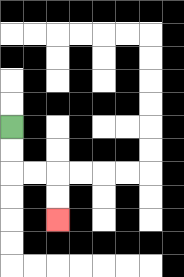{'start': '[0, 5]', 'end': '[2, 9]', 'path_directions': 'D,D,R,R,D,D', 'path_coordinates': '[[0, 5], [0, 6], [0, 7], [1, 7], [2, 7], [2, 8], [2, 9]]'}